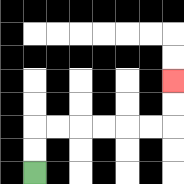{'start': '[1, 7]', 'end': '[7, 3]', 'path_directions': 'U,U,R,R,R,R,R,R,U,U', 'path_coordinates': '[[1, 7], [1, 6], [1, 5], [2, 5], [3, 5], [4, 5], [5, 5], [6, 5], [7, 5], [7, 4], [7, 3]]'}